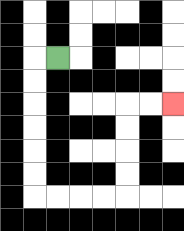{'start': '[2, 2]', 'end': '[7, 4]', 'path_directions': 'L,D,D,D,D,D,D,R,R,R,R,U,U,U,U,R,R', 'path_coordinates': '[[2, 2], [1, 2], [1, 3], [1, 4], [1, 5], [1, 6], [1, 7], [1, 8], [2, 8], [3, 8], [4, 8], [5, 8], [5, 7], [5, 6], [5, 5], [5, 4], [6, 4], [7, 4]]'}